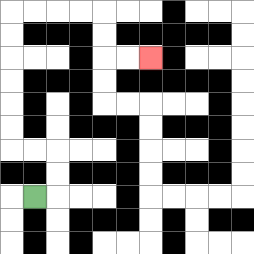{'start': '[1, 8]', 'end': '[6, 2]', 'path_directions': 'R,U,U,L,L,U,U,U,U,U,U,R,R,R,R,D,D,R,R', 'path_coordinates': '[[1, 8], [2, 8], [2, 7], [2, 6], [1, 6], [0, 6], [0, 5], [0, 4], [0, 3], [0, 2], [0, 1], [0, 0], [1, 0], [2, 0], [3, 0], [4, 0], [4, 1], [4, 2], [5, 2], [6, 2]]'}